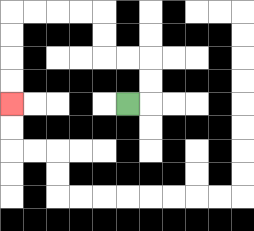{'start': '[5, 4]', 'end': '[0, 4]', 'path_directions': 'R,U,U,L,L,U,U,L,L,L,L,D,D,D,D', 'path_coordinates': '[[5, 4], [6, 4], [6, 3], [6, 2], [5, 2], [4, 2], [4, 1], [4, 0], [3, 0], [2, 0], [1, 0], [0, 0], [0, 1], [0, 2], [0, 3], [0, 4]]'}